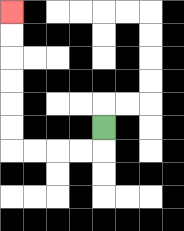{'start': '[4, 5]', 'end': '[0, 0]', 'path_directions': 'D,L,L,L,L,U,U,U,U,U,U', 'path_coordinates': '[[4, 5], [4, 6], [3, 6], [2, 6], [1, 6], [0, 6], [0, 5], [0, 4], [0, 3], [0, 2], [0, 1], [0, 0]]'}